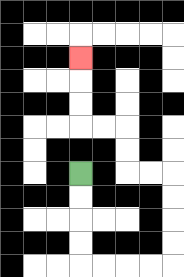{'start': '[3, 7]', 'end': '[3, 2]', 'path_directions': 'D,D,D,D,R,R,R,R,U,U,U,U,L,L,U,U,L,L,U,U,U', 'path_coordinates': '[[3, 7], [3, 8], [3, 9], [3, 10], [3, 11], [4, 11], [5, 11], [6, 11], [7, 11], [7, 10], [7, 9], [7, 8], [7, 7], [6, 7], [5, 7], [5, 6], [5, 5], [4, 5], [3, 5], [3, 4], [3, 3], [3, 2]]'}